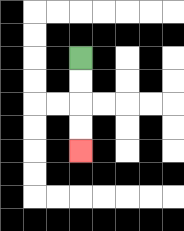{'start': '[3, 2]', 'end': '[3, 6]', 'path_directions': 'D,D,D,D', 'path_coordinates': '[[3, 2], [3, 3], [3, 4], [3, 5], [3, 6]]'}